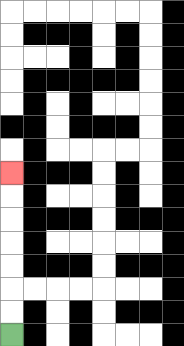{'start': '[0, 14]', 'end': '[0, 7]', 'path_directions': 'U,U,U,U,U,U,U', 'path_coordinates': '[[0, 14], [0, 13], [0, 12], [0, 11], [0, 10], [0, 9], [0, 8], [0, 7]]'}